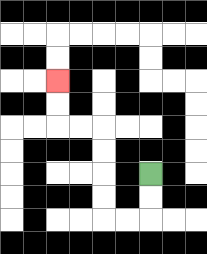{'start': '[6, 7]', 'end': '[2, 3]', 'path_directions': 'D,D,L,L,U,U,U,U,L,L,U,U', 'path_coordinates': '[[6, 7], [6, 8], [6, 9], [5, 9], [4, 9], [4, 8], [4, 7], [4, 6], [4, 5], [3, 5], [2, 5], [2, 4], [2, 3]]'}